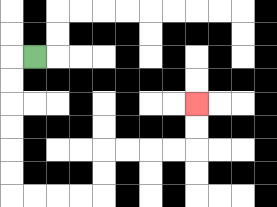{'start': '[1, 2]', 'end': '[8, 4]', 'path_directions': 'L,D,D,D,D,D,D,R,R,R,R,U,U,R,R,R,R,U,U', 'path_coordinates': '[[1, 2], [0, 2], [0, 3], [0, 4], [0, 5], [0, 6], [0, 7], [0, 8], [1, 8], [2, 8], [3, 8], [4, 8], [4, 7], [4, 6], [5, 6], [6, 6], [7, 6], [8, 6], [8, 5], [8, 4]]'}